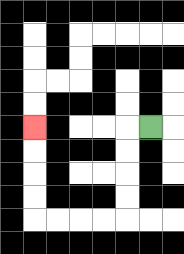{'start': '[6, 5]', 'end': '[1, 5]', 'path_directions': 'L,D,D,D,D,L,L,L,L,U,U,U,U', 'path_coordinates': '[[6, 5], [5, 5], [5, 6], [5, 7], [5, 8], [5, 9], [4, 9], [3, 9], [2, 9], [1, 9], [1, 8], [1, 7], [1, 6], [1, 5]]'}